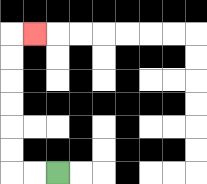{'start': '[2, 7]', 'end': '[1, 1]', 'path_directions': 'L,L,U,U,U,U,U,U,R', 'path_coordinates': '[[2, 7], [1, 7], [0, 7], [0, 6], [0, 5], [0, 4], [0, 3], [0, 2], [0, 1], [1, 1]]'}